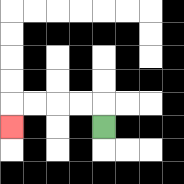{'start': '[4, 5]', 'end': '[0, 5]', 'path_directions': 'U,L,L,L,L,D', 'path_coordinates': '[[4, 5], [4, 4], [3, 4], [2, 4], [1, 4], [0, 4], [0, 5]]'}